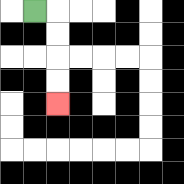{'start': '[1, 0]', 'end': '[2, 4]', 'path_directions': 'R,D,D,D,D', 'path_coordinates': '[[1, 0], [2, 0], [2, 1], [2, 2], [2, 3], [2, 4]]'}